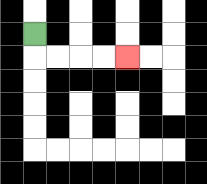{'start': '[1, 1]', 'end': '[5, 2]', 'path_directions': 'D,R,R,R,R', 'path_coordinates': '[[1, 1], [1, 2], [2, 2], [3, 2], [4, 2], [5, 2]]'}